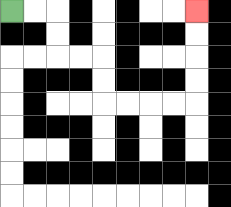{'start': '[0, 0]', 'end': '[8, 0]', 'path_directions': 'R,R,D,D,R,R,D,D,R,R,R,R,U,U,U,U', 'path_coordinates': '[[0, 0], [1, 0], [2, 0], [2, 1], [2, 2], [3, 2], [4, 2], [4, 3], [4, 4], [5, 4], [6, 4], [7, 4], [8, 4], [8, 3], [8, 2], [8, 1], [8, 0]]'}